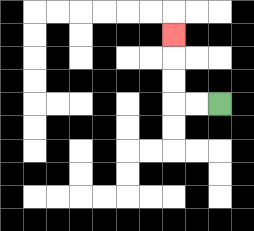{'start': '[9, 4]', 'end': '[7, 1]', 'path_directions': 'L,L,U,U,U', 'path_coordinates': '[[9, 4], [8, 4], [7, 4], [7, 3], [7, 2], [7, 1]]'}